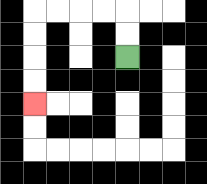{'start': '[5, 2]', 'end': '[1, 4]', 'path_directions': 'U,U,L,L,L,L,D,D,D,D', 'path_coordinates': '[[5, 2], [5, 1], [5, 0], [4, 0], [3, 0], [2, 0], [1, 0], [1, 1], [1, 2], [1, 3], [1, 4]]'}